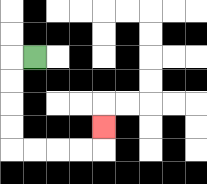{'start': '[1, 2]', 'end': '[4, 5]', 'path_directions': 'L,D,D,D,D,R,R,R,R,U', 'path_coordinates': '[[1, 2], [0, 2], [0, 3], [0, 4], [0, 5], [0, 6], [1, 6], [2, 6], [3, 6], [4, 6], [4, 5]]'}